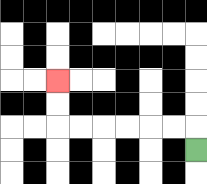{'start': '[8, 6]', 'end': '[2, 3]', 'path_directions': 'U,L,L,L,L,L,L,U,U', 'path_coordinates': '[[8, 6], [8, 5], [7, 5], [6, 5], [5, 5], [4, 5], [3, 5], [2, 5], [2, 4], [2, 3]]'}